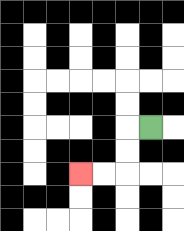{'start': '[6, 5]', 'end': '[3, 7]', 'path_directions': 'L,D,D,L,L', 'path_coordinates': '[[6, 5], [5, 5], [5, 6], [5, 7], [4, 7], [3, 7]]'}